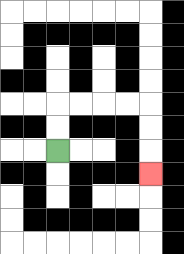{'start': '[2, 6]', 'end': '[6, 7]', 'path_directions': 'U,U,R,R,R,R,D,D,D', 'path_coordinates': '[[2, 6], [2, 5], [2, 4], [3, 4], [4, 4], [5, 4], [6, 4], [6, 5], [6, 6], [6, 7]]'}